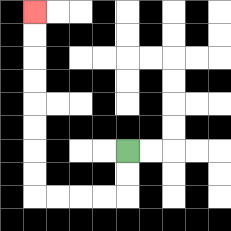{'start': '[5, 6]', 'end': '[1, 0]', 'path_directions': 'D,D,L,L,L,L,U,U,U,U,U,U,U,U', 'path_coordinates': '[[5, 6], [5, 7], [5, 8], [4, 8], [3, 8], [2, 8], [1, 8], [1, 7], [1, 6], [1, 5], [1, 4], [1, 3], [1, 2], [1, 1], [1, 0]]'}